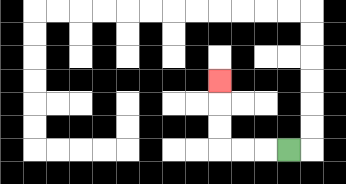{'start': '[12, 6]', 'end': '[9, 3]', 'path_directions': 'L,L,L,U,U,U', 'path_coordinates': '[[12, 6], [11, 6], [10, 6], [9, 6], [9, 5], [9, 4], [9, 3]]'}